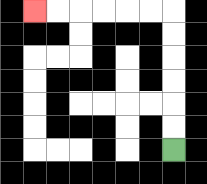{'start': '[7, 6]', 'end': '[1, 0]', 'path_directions': 'U,U,U,U,U,U,L,L,L,L,L,L', 'path_coordinates': '[[7, 6], [7, 5], [7, 4], [7, 3], [7, 2], [7, 1], [7, 0], [6, 0], [5, 0], [4, 0], [3, 0], [2, 0], [1, 0]]'}